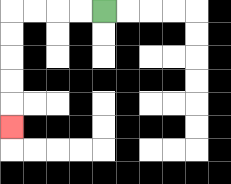{'start': '[4, 0]', 'end': '[0, 5]', 'path_directions': 'L,L,L,L,D,D,D,D,D', 'path_coordinates': '[[4, 0], [3, 0], [2, 0], [1, 0], [0, 0], [0, 1], [0, 2], [0, 3], [0, 4], [0, 5]]'}